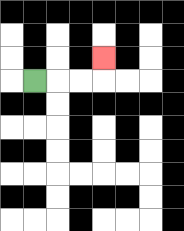{'start': '[1, 3]', 'end': '[4, 2]', 'path_directions': 'R,R,R,U', 'path_coordinates': '[[1, 3], [2, 3], [3, 3], [4, 3], [4, 2]]'}